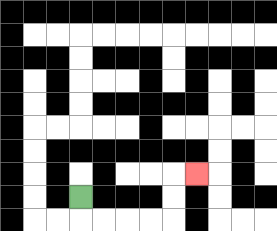{'start': '[3, 8]', 'end': '[8, 7]', 'path_directions': 'D,R,R,R,R,U,U,R', 'path_coordinates': '[[3, 8], [3, 9], [4, 9], [5, 9], [6, 9], [7, 9], [7, 8], [7, 7], [8, 7]]'}